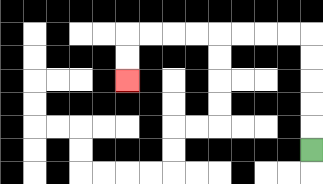{'start': '[13, 6]', 'end': '[5, 3]', 'path_directions': 'U,U,U,U,U,L,L,L,L,L,L,L,L,D,D', 'path_coordinates': '[[13, 6], [13, 5], [13, 4], [13, 3], [13, 2], [13, 1], [12, 1], [11, 1], [10, 1], [9, 1], [8, 1], [7, 1], [6, 1], [5, 1], [5, 2], [5, 3]]'}